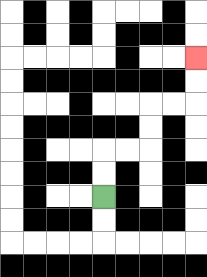{'start': '[4, 8]', 'end': '[8, 2]', 'path_directions': 'U,U,R,R,U,U,R,R,U,U', 'path_coordinates': '[[4, 8], [4, 7], [4, 6], [5, 6], [6, 6], [6, 5], [6, 4], [7, 4], [8, 4], [8, 3], [8, 2]]'}